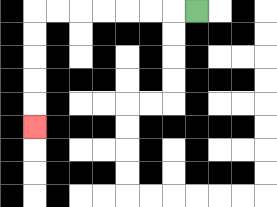{'start': '[8, 0]', 'end': '[1, 5]', 'path_directions': 'L,L,L,L,L,L,L,D,D,D,D,D', 'path_coordinates': '[[8, 0], [7, 0], [6, 0], [5, 0], [4, 0], [3, 0], [2, 0], [1, 0], [1, 1], [1, 2], [1, 3], [1, 4], [1, 5]]'}